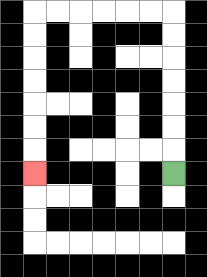{'start': '[7, 7]', 'end': '[1, 7]', 'path_directions': 'U,U,U,U,U,U,U,L,L,L,L,L,L,D,D,D,D,D,D,D', 'path_coordinates': '[[7, 7], [7, 6], [7, 5], [7, 4], [7, 3], [7, 2], [7, 1], [7, 0], [6, 0], [5, 0], [4, 0], [3, 0], [2, 0], [1, 0], [1, 1], [1, 2], [1, 3], [1, 4], [1, 5], [1, 6], [1, 7]]'}